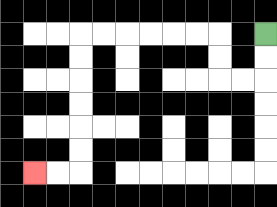{'start': '[11, 1]', 'end': '[1, 7]', 'path_directions': 'D,D,L,L,U,U,L,L,L,L,L,L,D,D,D,D,D,D,L,L', 'path_coordinates': '[[11, 1], [11, 2], [11, 3], [10, 3], [9, 3], [9, 2], [9, 1], [8, 1], [7, 1], [6, 1], [5, 1], [4, 1], [3, 1], [3, 2], [3, 3], [3, 4], [3, 5], [3, 6], [3, 7], [2, 7], [1, 7]]'}